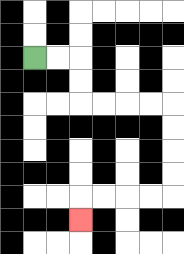{'start': '[1, 2]', 'end': '[3, 9]', 'path_directions': 'R,R,D,D,R,R,R,R,D,D,D,D,L,L,L,L,D', 'path_coordinates': '[[1, 2], [2, 2], [3, 2], [3, 3], [3, 4], [4, 4], [5, 4], [6, 4], [7, 4], [7, 5], [7, 6], [7, 7], [7, 8], [6, 8], [5, 8], [4, 8], [3, 8], [3, 9]]'}